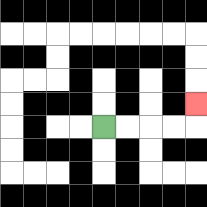{'start': '[4, 5]', 'end': '[8, 4]', 'path_directions': 'R,R,R,R,U', 'path_coordinates': '[[4, 5], [5, 5], [6, 5], [7, 5], [8, 5], [8, 4]]'}